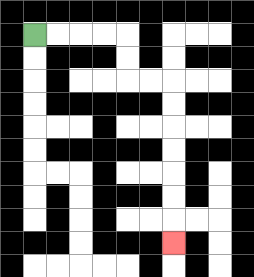{'start': '[1, 1]', 'end': '[7, 10]', 'path_directions': 'R,R,R,R,D,D,R,R,D,D,D,D,D,D,D', 'path_coordinates': '[[1, 1], [2, 1], [3, 1], [4, 1], [5, 1], [5, 2], [5, 3], [6, 3], [7, 3], [7, 4], [7, 5], [7, 6], [7, 7], [7, 8], [7, 9], [7, 10]]'}